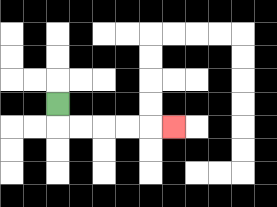{'start': '[2, 4]', 'end': '[7, 5]', 'path_directions': 'D,R,R,R,R,R', 'path_coordinates': '[[2, 4], [2, 5], [3, 5], [4, 5], [5, 5], [6, 5], [7, 5]]'}